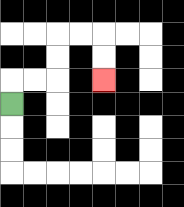{'start': '[0, 4]', 'end': '[4, 3]', 'path_directions': 'U,R,R,U,U,R,R,D,D', 'path_coordinates': '[[0, 4], [0, 3], [1, 3], [2, 3], [2, 2], [2, 1], [3, 1], [4, 1], [4, 2], [4, 3]]'}